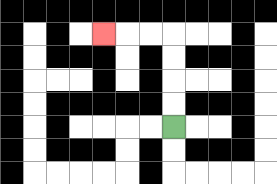{'start': '[7, 5]', 'end': '[4, 1]', 'path_directions': 'U,U,U,U,L,L,L', 'path_coordinates': '[[7, 5], [7, 4], [7, 3], [7, 2], [7, 1], [6, 1], [5, 1], [4, 1]]'}